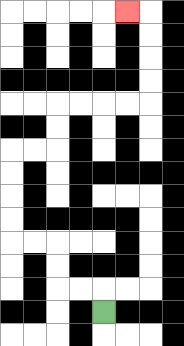{'start': '[4, 13]', 'end': '[5, 0]', 'path_directions': 'U,L,L,U,U,L,L,U,U,U,U,R,R,U,U,R,R,R,R,U,U,U,U,L', 'path_coordinates': '[[4, 13], [4, 12], [3, 12], [2, 12], [2, 11], [2, 10], [1, 10], [0, 10], [0, 9], [0, 8], [0, 7], [0, 6], [1, 6], [2, 6], [2, 5], [2, 4], [3, 4], [4, 4], [5, 4], [6, 4], [6, 3], [6, 2], [6, 1], [6, 0], [5, 0]]'}